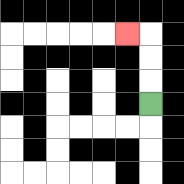{'start': '[6, 4]', 'end': '[5, 1]', 'path_directions': 'U,U,U,L', 'path_coordinates': '[[6, 4], [6, 3], [6, 2], [6, 1], [5, 1]]'}